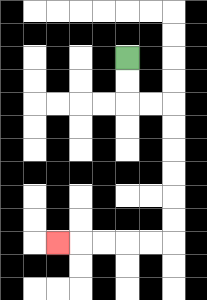{'start': '[5, 2]', 'end': '[2, 10]', 'path_directions': 'D,D,R,R,D,D,D,D,D,D,L,L,L,L,L', 'path_coordinates': '[[5, 2], [5, 3], [5, 4], [6, 4], [7, 4], [7, 5], [7, 6], [7, 7], [7, 8], [7, 9], [7, 10], [6, 10], [5, 10], [4, 10], [3, 10], [2, 10]]'}